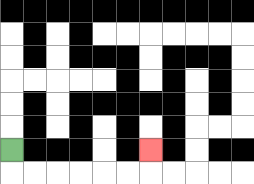{'start': '[0, 6]', 'end': '[6, 6]', 'path_directions': 'D,R,R,R,R,R,R,U', 'path_coordinates': '[[0, 6], [0, 7], [1, 7], [2, 7], [3, 7], [4, 7], [5, 7], [6, 7], [6, 6]]'}